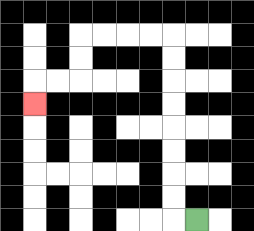{'start': '[8, 9]', 'end': '[1, 4]', 'path_directions': 'L,U,U,U,U,U,U,U,U,L,L,L,L,D,D,L,L,D', 'path_coordinates': '[[8, 9], [7, 9], [7, 8], [7, 7], [7, 6], [7, 5], [7, 4], [7, 3], [7, 2], [7, 1], [6, 1], [5, 1], [4, 1], [3, 1], [3, 2], [3, 3], [2, 3], [1, 3], [1, 4]]'}